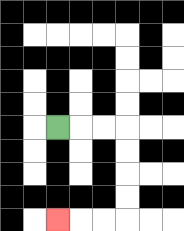{'start': '[2, 5]', 'end': '[2, 9]', 'path_directions': 'R,R,R,D,D,D,D,L,L,L', 'path_coordinates': '[[2, 5], [3, 5], [4, 5], [5, 5], [5, 6], [5, 7], [5, 8], [5, 9], [4, 9], [3, 9], [2, 9]]'}